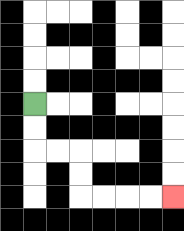{'start': '[1, 4]', 'end': '[7, 8]', 'path_directions': 'D,D,R,R,D,D,R,R,R,R', 'path_coordinates': '[[1, 4], [1, 5], [1, 6], [2, 6], [3, 6], [3, 7], [3, 8], [4, 8], [5, 8], [6, 8], [7, 8]]'}